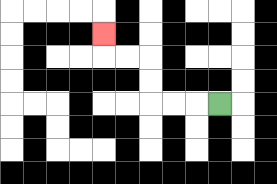{'start': '[9, 4]', 'end': '[4, 1]', 'path_directions': 'L,L,L,U,U,L,L,U', 'path_coordinates': '[[9, 4], [8, 4], [7, 4], [6, 4], [6, 3], [6, 2], [5, 2], [4, 2], [4, 1]]'}